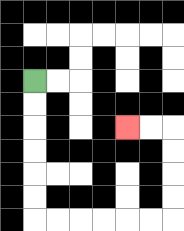{'start': '[1, 3]', 'end': '[5, 5]', 'path_directions': 'D,D,D,D,D,D,R,R,R,R,R,R,U,U,U,U,L,L', 'path_coordinates': '[[1, 3], [1, 4], [1, 5], [1, 6], [1, 7], [1, 8], [1, 9], [2, 9], [3, 9], [4, 9], [5, 9], [6, 9], [7, 9], [7, 8], [7, 7], [7, 6], [7, 5], [6, 5], [5, 5]]'}